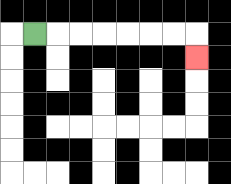{'start': '[1, 1]', 'end': '[8, 2]', 'path_directions': 'R,R,R,R,R,R,R,D', 'path_coordinates': '[[1, 1], [2, 1], [3, 1], [4, 1], [5, 1], [6, 1], [7, 1], [8, 1], [8, 2]]'}